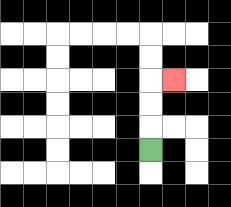{'start': '[6, 6]', 'end': '[7, 3]', 'path_directions': 'U,U,U,R', 'path_coordinates': '[[6, 6], [6, 5], [6, 4], [6, 3], [7, 3]]'}